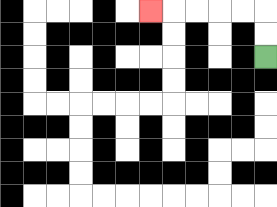{'start': '[11, 2]', 'end': '[6, 0]', 'path_directions': 'U,U,L,L,L,L,L', 'path_coordinates': '[[11, 2], [11, 1], [11, 0], [10, 0], [9, 0], [8, 0], [7, 0], [6, 0]]'}